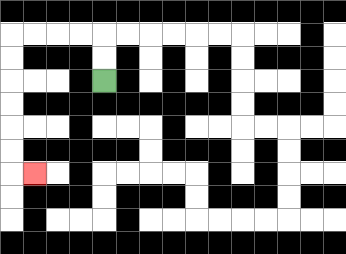{'start': '[4, 3]', 'end': '[1, 7]', 'path_directions': 'U,U,L,L,L,L,D,D,D,D,D,D,R', 'path_coordinates': '[[4, 3], [4, 2], [4, 1], [3, 1], [2, 1], [1, 1], [0, 1], [0, 2], [0, 3], [0, 4], [0, 5], [0, 6], [0, 7], [1, 7]]'}